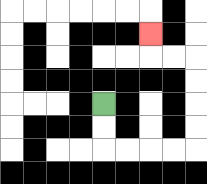{'start': '[4, 4]', 'end': '[6, 1]', 'path_directions': 'D,D,R,R,R,R,U,U,U,U,L,L,U', 'path_coordinates': '[[4, 4], [4, 5], [4, 6], [5, 6], [6, 6], [7, 6], [8, 6], [8, 5], [8, 4], [8, 3], [8, 2], [7, 2], [6, 2], [6, 1]]'}